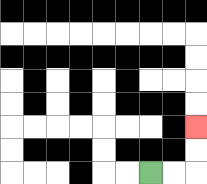{'start': '[6, 7]', 'end': '[8, 5]', 'path_directions': 'R,R,U,U', 'path_coordinates': '[[6, 7], [7, 7], [8, 7], [8, 6], [8, 5]]'}